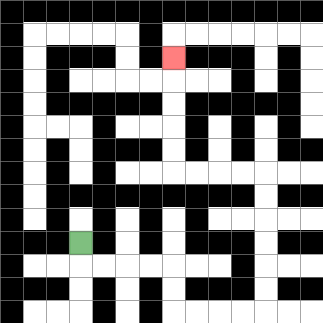{'start': '[3, 10]', 'end': '[7, 2]', 'path_directions': 'D,R,R,R,R,D,D,R,R,R,R,U,U,U,U,U,U,L,L,L,L,U,U,U,U,U', 'path_coordinates': '[[3, 10], [3, 11], [4, 11], [5, 11], [6, 11], [7, 11], [7, 12], [7, 13], [8, 13], [9, 13], [10, 13], [11, 13], [11, 12], [11, 11], [11, 10], [11, 9], [11, 8], [11, 7], [10, 7], [9, 7], [8, 7], [7, 7], [7, 6], [7, 5], [7, 4], [7, 3], [7, 2]]'}